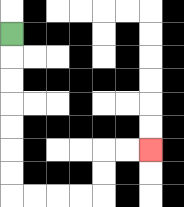{'start': '[0, 1]', 'end': '[6, 6]', 'path_directions': 'D,D,D,D,D,D,D,R,R,R,R,U,U,R,R', 'path_coordinates': '[[0, 1], [0, 2], [0, 3], [0, 4], [0, 5], [0, 6], [0, 7], [0, 8], [1, 8], [2, 8], [3, 8], [4, 8], [4, 7], [4, 6], [5, 6], [6, 6]]'}